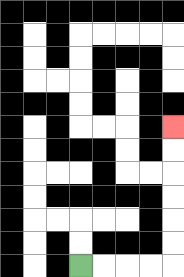{'start': '[3, 11]', 'end': '[7, 5]', 'path_directions': 'R,R,R,R,U,U,U,U,U,U', 'path_coordinates': '[[3, 11], [4, 11], [5, 11], [6, 11], [7, 11], [7, 10], [7, 9], [7, 8], [7, 7], [7, 6], [7, 5]]'}